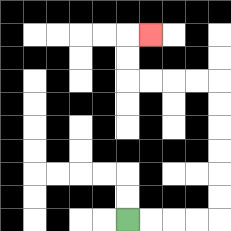{'start': '[5, 9]', 'end': '[6, 1]', 'path_directions': 'R,R,R,R,U,U,U,U,U,U,L,L,L,L,U,U,R', 'path_coordinates': '[[5, 9], [6, 9], [7, 9], [8, 9], [9, 9], [9, 8], [9, 7], [9, 6], [9, 5], [9, 4], [9, 3], [8, 3], [7, 3], [6, 3], [5, 3], [5, 2], [5, 1], [6, 1]]'}